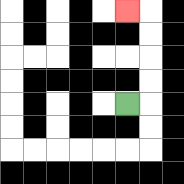{'start': '[5, 4]', 'end': '[5, 0]', 'path_directions': 'R,U,U,U,U,L', 'path_coordinates': '[[5, 4], [6, 4], [6, 3], [6, 2], [6, 1], [6, 0], [5, 0]]'}